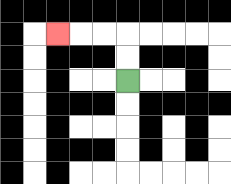{'start': '[5, 3]', 'end': '[2, 1]', 'path_directions': 'U,U,L,L,L', 'path_coordinates': '[[5, 3], [5, 2], [5, 1], [4, 1], [3, 1], [2, 1]]'}